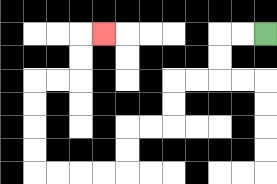{'start': '[11, 1]', 'end': '[4, 1]', 'path_directions': 'L,L,D,D,L,L,D,D,L,L,D,D,L,L,L,L,U,U,U,U,R,R,U,U,R', 'path_coordinates': '[[11, 1], [10, 1], [9, 1], [9, 2], [9, 3], [8, 3], [7, 3], [7, 4], [7, 5], [6, 5], [5, 5], [5, 6], [5, 7], [4, 7], [3, 7], [2, 7], [1, 7], [1, 6], [1, 5], [1, 4], [1, 3], [2, 3], [3, 3], [3, 2], [3, 1], [4, 1]]'}